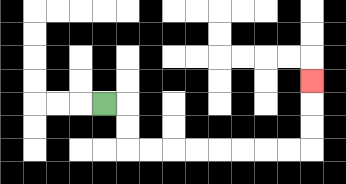{'start': '[4, 4]', 'end': '[13, 3]', 'path_directions': 'R,D,D,R,R,R,R,R,R,R,R,U,U,U', 'path_coordinates': '[[4, 4], [5, 4], [5, 5], [5, 6], [6, 6], [7, 6], [8, 6], [9, 6], [10, 6], [11, 6], [12, 6], [13, 6], [13, 5], [13, 4], [13, 3]]'}